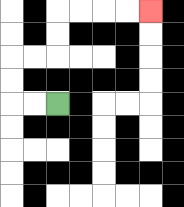{'start': '[2, 4]', 'end': '[6, 0]', 'path_directions': 'L,L,U,U,R,R,U,U,R,R,R,R', 'path_coordinates': '[[2, 4], [1, 4], [0, 4], [0, 3], [0, 2], [1, 2], [2, 2], [2, 1], [2, 0], [3, 0], [4, 0], [5, 0], [6, 0]]'}